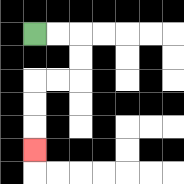{'start': '[1, 1]', 'end': '[1, 6]', 'path_directions': 'R,R,D,D,L,L,D,D,D', 'path_coordinates': '[[1, 1], [2, 1], [3, 1], [3, 2], [3, 3], [2, 3], [1, 3], [1, 4], [1, 5], [1, 6]]'}